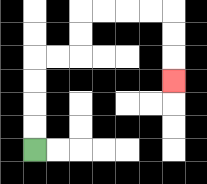{'start': '[1, 6]', 'end': '[7, 3]', 'path_directions': 'U,U,U,U,R,R,U,U,R,R,R,R,D,D,D', 'path_coordinates': '[[1, 6], [1, 5], [1, 4], [1, 3], [1, 2], [2, 2], [3, 2], [3, 1], [3, 0], [4, 0], [5, 0], [6, 0], [7, 0], [7, 1], [7, 2], [7, 3]]'}